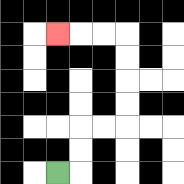{'start': '[2, 7]', 'end': '[2, 1]', 'path_directions': 'R,U,U,R,R,U,U,U,U,L,L,L', 'path_coordinates': '[[2, 7], [3, 7], [3, 6], [3, 5], [4, 5], [5, 5], [5, 4], [5, 3], [5, 2], [5, 1], [4, 1], [3, 1], [2, 1]]'}